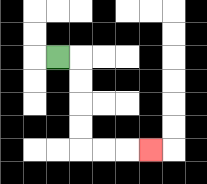{'start': '[2, 2]', 'end': '[6, 6]', 'path_directions': 'R,D,D,D,D,R,R,R', 'path_coordinates': '[[2, 2], [3, 2], [3, 3], [3, 4], [3, 5], [3, 6], [4, 6], [5, 6], [6, 6]]'}